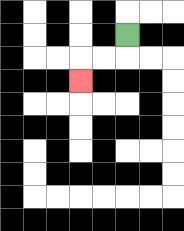{'start': '[5, 1]', 'end': '[3, 3]', 'path_directions': 'D,L,L,D', 'path_coordinates': '[[5, 1], [5, 2], [4, 2], [3, 2], [3, 3]]'}